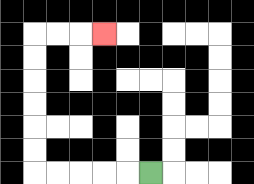{'start': '[6, 7]', 'end': '[4, 1]', 'path_directions': 'L,L,L,L,L,U,U,U,U,U,U,R,R,R', 'path_coordinates': '[[6, 7], [5, 7], [4, 7], [3, 7], [2, 7], [1, 7], [1, 6], [1, 5], [1, 4], [1, 3], [1, 2], [1, 1], [2, 1], [3, 1], [4, 1]]'}